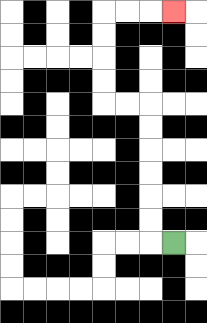{'start': '[7, 10]', 'end': '[7, 0]', 'path_directions': 'L,U,U,U,U,U,U,L,L,U,U,U,U,R,R,R', 'path_coordinates': '[[7, 10], [6, 10], [6, 9], [6, 8], [6, 7], [6, 6], [6, 5], [6, 4], [5, 4], [4, 4], [4, 3], [4, 2], [4, 1], [4, 0], [5, 0], [6, 0], [7, 0]]'}